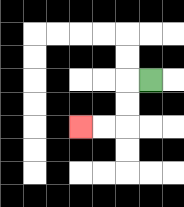{'start': '[6, 3]', 'end': '[3, 5]', 'path_directions': 'L,D,D,L,L', 'path_coordinates': '[[6, 3], [5, 3], [5, 4], [5, 5], [4, 5], [3, 5]]'}